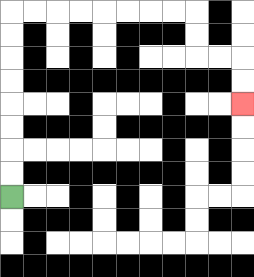{'start': '[0, 8]', 'end': '[10, 4]', 'path_directions': 'U,U,U,U,U,U,U,U,R,R,R,R,R,R,R,R,D,D,R,R,D,D', 'path_coordinates': '[[0, 8], [0, 7], [0, 6], [0, 5], [0, 4], [0, 3], [0, 2], [0, 1], [0, 0], [1, 0], [2, 0], [3, 0], [4, 0], [5, 0], [6, 0], [7, 0], [8, 0], [8, 1], [8, 2], [9, 2], [10, 2], [10, 3], [10, 4]]'}